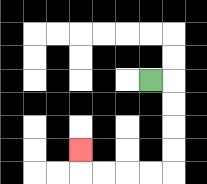{'start': '[6, 3]', 'end': '[3, 6]', 'path_directions': 'R,D,D,D,D,L,L,L,L,U', 'path_coordinates': '[[6, 3], [7, 3], [7, 4], [7, 5], [7, 6], [7, 7], [6, 7], [5, 7], [4, 7], [3, 7], [3, 6]]'}